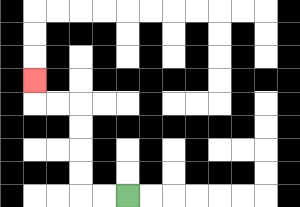{'start': '[5, 8]', 'end': '[1, 3]', 'path_directions': 'L,L,U,U,U,U,L,L,U', 'path_coordinates': '[[5, 8], [4, 8], [3, 8], [3, 7], [3, 6], [3, 5], [3, 4], [2, 4], [1, 4], [1, 3]]'}